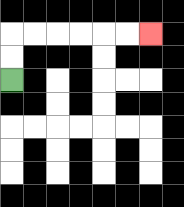{'start': '[0, 3]', 'end': '[6, 1]', 'path_directions': 'U,U,R,R,R,R,R,R', 'path_coordinates': '[[0, 3], [0, 2], [0, 1], [1, 1], [2, 1], [3, 1], [4, 1], [5, 1], [6, 1]]'}